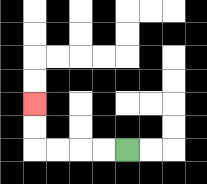{'start': '[5, 6]', 'end': '[1, 4]', 'path_directions': 'L,L,L,L,U,U', 'path_coordinates': '[[5, 6], [4, 6], [3, 6], [2, 6], [1, 6], [1, 5], [1, 4]]'}